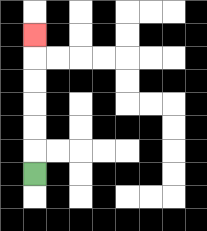{'start': '[1, 7]', 'end': '[1, 1]', 'path_directions': 'U,U,U,U,U,U', 'path_coordinates': '[[1, 7], [1, 6], [1, 5], [1, 4], [1, 3], [1, 2], [1, 1]]'}